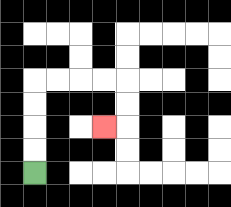{'start': '[1, 7]', 'end': '[4, 5]', 'path_directions': 'U,U,U,U,R,R,R,R,D,D,L', 'path_coordinates': '[[1, 7], [1, 6], [1, 5], [1, 4], [1, 3], [2, 3], [3, 3], [4, 3], [5, 3], [5, 4], [5, 5], [4, 5]]'}